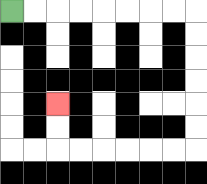{'start': '[0, 0]', 'end': '[2, 4]', 'path_directions': 'R,R,R,R,R,R,R,R,D,D,D,D,D,D,L,L,L,L,L,L,U,U', 'path_coordinates': '[[0, 0], [1, 0], [2, 0], [3, 0], [4, 0], [5, 0], [6, 0], [7, 0], [8, 0], [8, 1], [8, 2], [8, 3], [8, 4], [8, 5], [8, 6], [7, 6], [6, 6], [5, 6], [4, 6], [3, 6], [2, 6], [2, 5], [2, 4]]'}